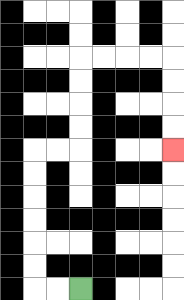{'start': '[3, 12]', 'end': '[7, 6]', 'path_directions': 'L,L,U,U,U,U,U,U,R,R,U,U,U,U,R,R,R,R,D,D,D,D', 'path_coordinates': '[[3, 12], [2, 12], [1, 12], [1, 11], [1, 10], [1, 9], [1, 8], [1, 7], [1, 6], [2, 6], [3, 6], [3, 5], [3, 4], [3, 3], [3, 2], [4, 2], [5, 2], [6, 2], [7, 2], [7, 3], [7, 4], [7, 5], [7, 6]]'}